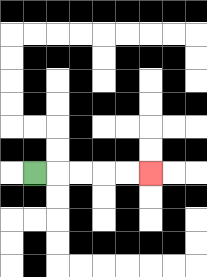{'start': '[1, 7]', 'end': '[6, 7]', 'path_directions': 'R,R,R,R,R', 'path_coordinates': '[[1, 7], [2, 7], [3, 7], [4, 7], [5, 7], [6, 7]]'}